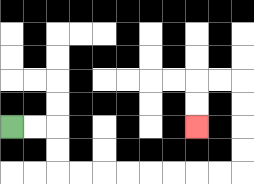{'start': '[0, 5]', 'end': '[8, 5]', 'path_directions': 'R,R,D,D,R,R,R,R,R,R,R,R,U,U,U,U,L,L,D,D', 'path_coordinates': '[[0, 5], [1, 5], [2, 5], [2, 6], [2, 7], [3, 7], [4, 7], [5, 7], [6, 7], [7, 7], [8, 7], [9, 7], [10, 7], [10, 6], [10, 5], [10, 4], [10, 3], [9, 3], [8, 3], [8, 4], [8, 5]]'}